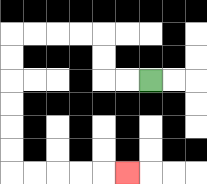{'start': '[6, 3]', 'end': '[5, 7]', 'path_directions': 'L,L,U,U,L,L,L,L,D,D,D,D,D,D,R,R,R,R,R', 'path_coordinates': '[[6, 3], [5, 3], [4, 3], [4, 2], [4, 1], [3, 1], [2, 1], [1, 1], [0, 1], [0, 2], [0, 3], [0, 4], [0, 5], [0, 6], [0, 7], [1, 7], [2, 7], [3, 7], [4, 7], [5, 7]]'}